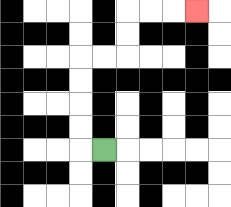{'start': '[4, 6]', 'end': '[8, 0]', 'path_directions': 'L,U,U,U,U,R,R,U,U,R,R,R', 'path_coordinates': '[[4, 6], [3, 6], [3, 5], [3, 4], [3, 3], [3, 2], [4, 2], [5, 2], [5, 1], [5, 0], [6, 0], [7, 0], [8, 0]]'}